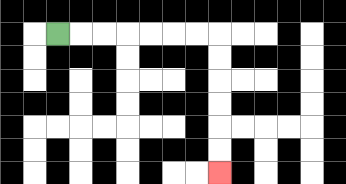{'start': '[2, 1]', 'end': '[9, 7]', 'path_directions': 'R,R,R,R,R,R,R,D,D,D,D,D,D', 'path_coordinates': '[[2, 1], [3, 1], [4, 1], [5, 1], [6, 1], [7, 1], [8, 1], [9, 1], [9, 2], [9, 3], [9, 4], [9, 5], [9, 6], [9, 7]]'}